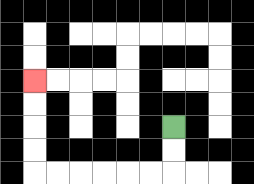{'start': '[7, 5]', 'end': '[1, 3]', 'path_directions': 'D,D,L,L,L,L,L,L,U,U,U,U', 'path_coordinates': '[[7, 5], [7, 6], [7, 7], [6, 7], [5, 7], [4, 7], [3, 7], [2, 7], [1, 7], [1, 6], [1, 5], [1, 4], [1, 3]]'}